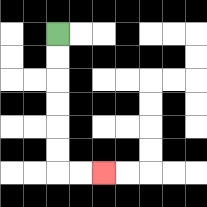{'start': '[2, 1]', 'end': '[4, 7]', 'path_directions': 'D,D,D,D,D,D,R,R', 'path_coordinates': '[[2, 1], [2, 2], [2, 3], [2, 4], [2, 5], [2, 6], [2, 7], [3, 7], [4, 7]]'}